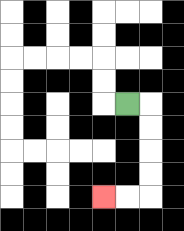{'start': '[5, 4]', 'end': '[4, 8]', 'path_directions': 'R,D,D,D,D,L,L', 'path_coordinates': '[[5, 4], [6, 4], [6, 5], [6, 6], [6, 7], [6, 8], [5, 8], [4, 8]]'}